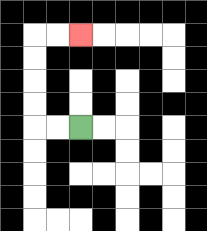{'start': '[3, 5]', 'end': '[3, 1]', 'path_directions': 'L,L,U,U,U,U,R,R', 'path_coordinates': '[[3, 5], [2, 5], [1, 5], [1, 4], [1, 3], [1, 2], [1, 1], [2, 1], [3, 1]]'}